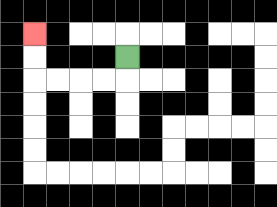{'start': '[5, 2]', 'end': '[1, 1]', 'path_directions': 'D,L,L,L,L,U,U', 'path_coordinates': '[[5, 2], [5, 3], [4, 3], [3, 3], [2, 3], [1, 3], [1, 2], [1, 1]]'}